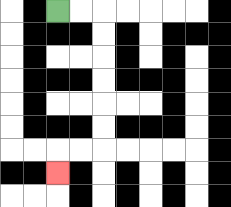{'start': '[2, 0]', 'end': '[2, 7]', 'path_directions': 'R,R,D,D,D,D,D,D,L,L,D', 'path_coordinates': '[[2, 0], [3, 0], [4, 0], [4, 1], [4, 2], [4, 3], [4, 4], [4, 5], [4, 6], [3, 6], [2, 6], [2, 7]]'}